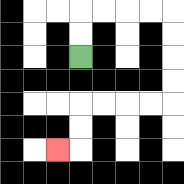{'start': '[3, 2]', 'end': '[2, 6]', 'path_directions': 'U,U,R,R,R,R,D,D,D,D,L,L,L,L,D,D,L', 'path_coordinates': '[[3, 2], [3, 1], [3, 0], [4, 0], [5, 0], [6, 0], [7, 0], [7, 1], [7, 2], [7, 3], [7, 4], [6, 4], [5, 4], [4, 4], [3, 4], [3, 5], [3, 6], [2, 6]]'}